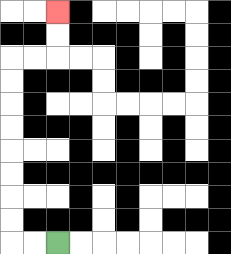{'start': '[2, 10]', 'end': '[2, 0]', 'path_directions': 'L,L,U,U,U,U,U,U,U,U,R,R,U,U', 'path_coordinates': '[[2, 10], [1, 10], [0, 10], [0, 9], [0, 8], [0, 7], [0, 6], [0, 5], [0, 4], [0, 3], [0, 2], [1, 2], [2, 2], [2, 1], [2, 0]]'}